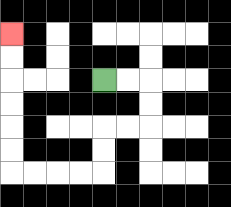{'start': '[4, 3]', 'end': '[0, 1]', 'path_directions': 'R,R,D,D,L,L,D,D,L,L,L,L,U,U,U,U,U,U', 'path_coordinates': '[[4, 3], [5, 3], [6, 3], [6, 4], [6, 5], [5, 5], [4, 5], [4, 6], [4, 7], [3, 7], [2, 7], [1, 7], [0, 7], [0, 6], [0, 5], [0, 4], [0, 3], [0, 2], [0, 1]]'}